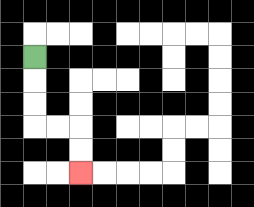{'start': '[1, 2]', 'end': '[3, 7]', 'path_directions': 'D,D,D,R,R,D,D', 'path_coordinates': '[[1, 2], [1, 3], [1, 4], [1, 5], [2, 5], [3, 5], [3, 6], [3, 7]]'}